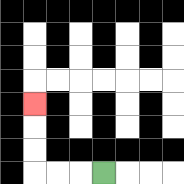{'start': '[4, 7]', 'end': '[1, 4]', 'path_directions': 'L,L,L,U,U,U', 'path_coordinates': '[[4, 7], [3, 7], [2, 7], [1, 7], [1, 6], [1, 5], [1, 4]]'}